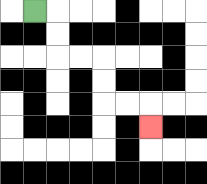{'start': '[1, 0]', 'end': '[6, 5]', 'path_directions': 'R,D,D,R,R,D,D,R,R,D', 'path_coordinates': '[[1, 0], [2, 0], [2, 1], [2, 2], [3, 2], [4, 2], [4, 3], [4, 4], [5, 4], [6, 4], [6, 5]]'}